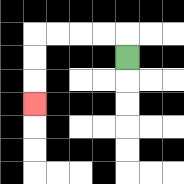{'start': '[5, 2]', 'end': '[1, 4]', 'path_directions': 'U,L,L,L,L,D,D,D', 'path_coordinates': '[[5, 2], [5, 1], [4, 1], [3, 1], [2, 1], [1, 1], [1, 2], [1, 3], [1, 4]]'}